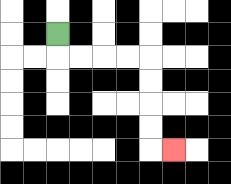{'start': '[2, 1]', 'end': '[7, 6]', 'path_directions': 'D,R,R,R,R,D,D,D,D,R', 'path_coordinates': '[[2, 1], [2, 2], [3, 2], [4, 2], [5, 2], [6, 2], [6, 3], [6, 4], [6, 5], [6, 6], [7, 6]]'}